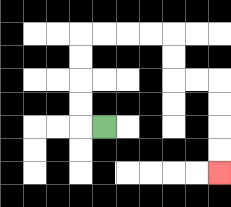{'start': '[4, 5]', 'end': '[9, 7]', 'path_directions': 'L,U,U,U,U,R,R,R,R,D,D,R,R,D,D,D,D', 'path_coordinates': '[[4, 5], [3, 5], [3, 4], [3, 3], [3, 2], [3, 1], [4, 1], [5, 1], [6, 1], [7, 1], [7, 2], [7, 3], [8, 3], [9, 3], [9, 4], [9, 5], [9, 6], [9, 7]]'}